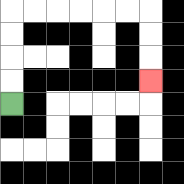{'start': '[0, 4]', 'end': '[6, 3]', 'path_directions': 'U,U,U,U,R,R,R,R,R,R,D,D,D', 'path_coordinates': '[[0, 4], [0, 3], [0, 2], [0, 1], [0, 0], [1, 0], [2, 0], [3, 0], [4, 0], [5, 0], [6, 0], [6, 1], [6, 2], [6, 3]]'}